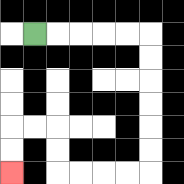{'start': '[1, 1]', 'end': '[0, 7]', 'path_directions': 'R,R,R,R,R,D,D,D,D,D,D,L,L,L,L,U,U,L,L,D,D', 'path_coordinates': '[[1, 1], [2, 1], [3, 1], [4, 1], [5, 1], [6, 1], [6, 2], [6, 3], [6, 4], [6, 5], [6, 6], [6, 7], [5, 7], [4, 7], [3, 7], [2, 7], [2, 6], [2, 5], [1, 5], [0, 5], [0, 6], [0, 7]]'}